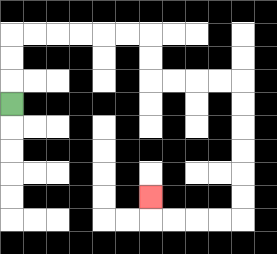{'start': '[0, 4]', 'end': '[6, 8]', 'path_directions': 'U,U,U,R,R,R,R,R,R,D,D,R,R,R,R,D,D,D,D,D,D,L,L,L,L,U', 'path_coordinates': '[[0, 4], [0, 3], [0, 2], [0, 1], [1, 1], [2, 1], [3, 1], [4, 1], [5, 1], [6, 1], [6, 2], [6, 3], [7, 3], [8, 3], [9, 3], [10, 3], [10, 4], [10, 5], [10, 6], [10, 7], [10, 8], [10, 9], [9, 9], [8, 9], [7, 9], [6, 9], [6, 8]]'}